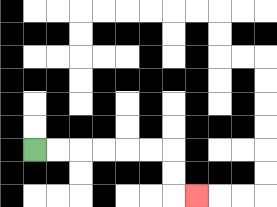{'start': '[1, 6]', 'end': '[8, 8]', 'path_directions': 'R,R,R,R,R,R,D,D,R', 'path_coordinates': '[[1, 6], [2, 6], [3, 6], [4, 6], [5, 6], [6, 6], [7, 6], [7, 7], [7, 8], [8, 8]]'}